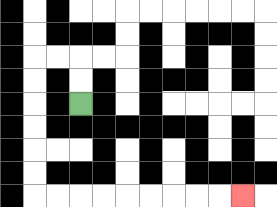{'start': '[3, 4]', 'end': '[10, 8]', 'path_directions': 'U,U,L,L,D,D,D,D,D,D,R,R,R,R,R,R,R,R,R', 'path_coordinates': '[[3, 4], [3, 3], [3, 2], [2, 2], [1, 2], [1, 3], [1, 4], [1, 5], [1, 6], [1, 7], [1, 8], [2, 8], [3, 8], [4, 8], [5, 8], [6, 8], [7, 8], [8, 8], [9, 8], [10, 8]]'}